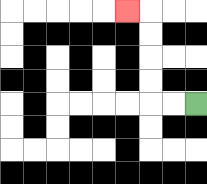{'start': '[8, 4]', 'end': '[5, 0]', 'path_directions': 'L,L,U,U,U,U,L', 'path_coordinates': '[[8, 4], [7, 4], [6, 4], [6, 3], [6, 2], [6, 1], [6, 0], [5, 0]]'}